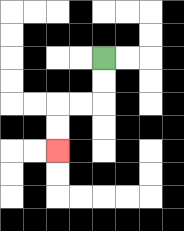{'start': '[4, 2]', 'end': '[2, 6]', 'path_directions': 'D,D,L,L,D,D', 'path_coordinates': '[[4, 2], [4, 3], [4, 4], [3, 4], [2, 4], [2, 5], [2, 6]]'}